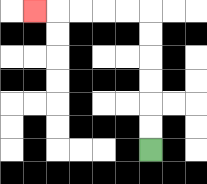{'start': '[6, 6]', 'end': '[1, 0]', 'path_directions': 'U,U,U,U,U,U,L,L,L,L,L', 'path_coordinates': '[[6, 6], [6, 5], [6, 4], [6, 3], [6, 2], [6, 1], [6, 0], [5, 0], [4, 0], [3, 0], [2, 0], [1, 0]]'}